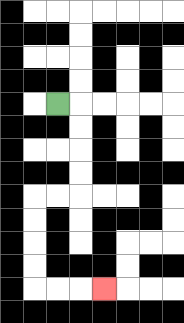{'start': '[2, 4]', 'end': '[4, 12]', 'path_directions': 'R,D,D,D,D,L,L,D,D,D,D,R,R,R', 'path_coordinates': '[[2, 4], [3, 4], [3, 5], [3, 6], [3, 7], [3, 8], [2, 8], [1, 8], [1, 9], [1, 10], [1, 11], [1, 12], [2, 12], [3, 12], [4, 12]]'}